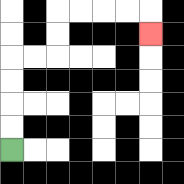{'start': '[0, 6]', 'end': '[6, 1]', 'path_directions': 'U,U,U,U,R,R,U,U,R,R,R,R,D', 'path_coordinates': '[[0, 6], [0, 5], [0, 4], [0, 3], [0, 2], [1, 2], [2, 2], [2, 1], [2, 0], [3, 0], [4, 0], [5, 0], [6, 0], [6, 1]]'}